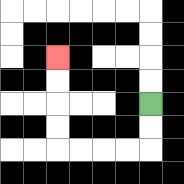{'start': '[6, 4]', 'end': '[2, 2]', 'path_directions': 'D,D,L,L,L,L,U,U,U,U', 'path_coordinates': '[[6, 4], [6, 5], [6, 6], [5, 6], [4, 6], [3, 6], [2, 6], [2, 5], [2, 4], [2, 3], [2, 2]]'}